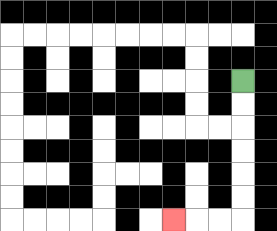{'start': '[10, 3]', 'end': '[7, 9]', 'path_directions': 'D,D,D,D,D,D,L,L,L', 'path_coordinates': '[[10, 3], [10, 4], [10, 5], [10, 6], [10, 7], [10, 8], [10, 9], [9, 9], [8, 9], [7, 9]]'}